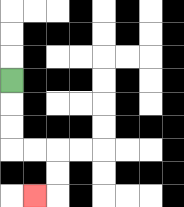{'start': '[0, 3]', 'end': '[1, 8]', 'path_directions': 'D,D,D,R,R,D,D,L', 'path_coordinates': '[[0, 3], [0, 4], [0, 5], [0, 6], [1, 6], [2, 6], [2, 7], [2, 8], [1, 8]]'}